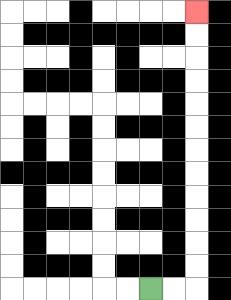{'start': '[6, 12]', 'end': '[8, 0]', 'path_directions': 'R,R,U,U,U,U,U,U,U,U,U,U,U,U', 'path_coordinates': '[[6, 12], [7, 12], [8, 12], [8, 11], [8, 10], [8, 9], [8, 8], [8, 7], [8, 6], [8, 5], [8, 4], [8, 3], [8, 2], [8, 1], [8, 0]]'}